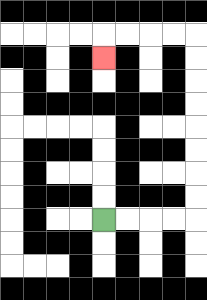{'start': '[4, 9]', 'end': '[4, 2]', 'path_directions': 'R,R,R,R,U,U,U,U,U,U,U,U,L,L,L,L,D', 'path_coordinates': '[[4, 9], [5, 9], [6, 9], [7, 9], [8, 9], [8, 8], [8, 7], [8, 6], [8, 5], [8, 4], [8, 3], [8, 2], [8, 1], [7, 1], [6, 1], [5, 1], [4, 1], [4, 2]]'}